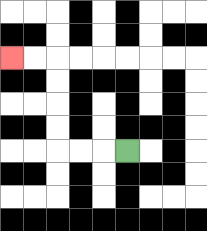{'start': '[5, 6]', 'end': '[0, 2]', 'path_directions': 'L,L,L,U,U,U,U,L,L', 'path_coordinates': '[[5, 6], [4, 6], [3, 6], [2, 6], [2, 5], [2, 4], [2, 3], [2, 2], [1, 2], [0, 2]]'}